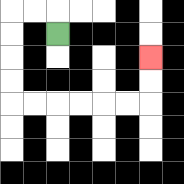{'start': '[2, 1]', 'end': '[6, 2]', 'path_directions': 'U,L,L,D,D,D,D,R,R,R,R,R,R,U,U', 'path_coordinates': '[[2, 1], [2, 0], [1, 0], [0, 0], [0, 1], [0, 2], [0, 3], [0, 4], [1, 4], [2, 4], [3, 4], [4, 4], [5, 4], [6, 4], [6, 3], [6, 2]]'}